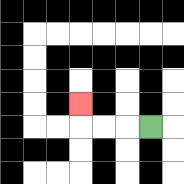{'start': '[6, 5]', 'end': '[3, 4]', 'path_directions': 'L,L,L,U', 'path_coordinates': '[[6, 5], [5, 5], [4, 5], [3, 5], [3, 4]]'}